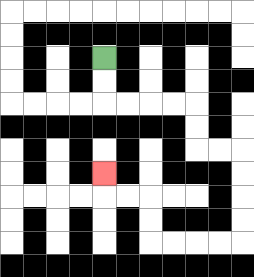{'start': '[4, 2]', 'end': '[4, 7]', 'path_directions': 'D,D,R,R,R,R,D,D,R,R,D,D,D,D,L,L,L,L,U,U,L,L,U', 'path_coordinates': '[[4, 2], [4, 3], [4, 4], [5, 4], [6, 4], [7, 4], [8, 4], [8, 5], [8, 6], [9, 6], [10, 6], [10, 7], [10, 8], [10, 9], [10, 10], [9, 10], [8, 10], [7, 10], [6, 10], [6, 9], [6, 8], [5, 8], [4, 8], [4, 7]]'}